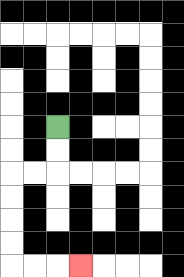{'start': '[2, 5]', 'end': '[3, 11]', 'path_directions': 'D,D,L,L,D,D,D,D,R,R,R', 'path_coordinates': '[[2, 5], [2, 6], [2, 7], [1, 7], [0, 7], [0, 8], [0, 9], [0, 10], [0, 11], [1, 11], [2, 11], [3, 11]]'}